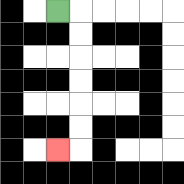{'start': '[2, 0]', 'end': '[2, 6]', 'path_directions': 'R,D,D,D,D,D,D,L', 'path_coordinates': '[[2, 0], [3, 0], [3, 1], [3, 2], [3, 3], [3, 4], [3, 5], [3, 6], [2, 6]]'}